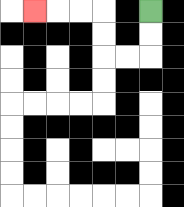{'start': '[6, 0]', 'end': '[1, 0]', 'path_directions': 'D,D,L,L,U,U,L,L,L', 'path_coordinates': '[[6, 0], [6, 1], [6, 2], [5, 2], [4, 2], [4, 1], [4, 0], [3, 0], [2, 0], [1, 0]]'}